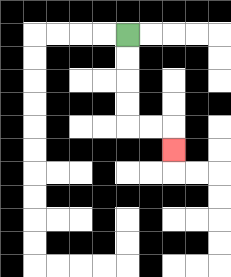{'start': '[5, 1]', 'end': '[7, 6]', 'path_directions': 'D,D,D,D,R,R,D', 'path_coordinates': '[[5, 1], [5, 2], [5, 3], [5, 4], [5, 5], [6, 5], [7, 5], [7, 6]]'}